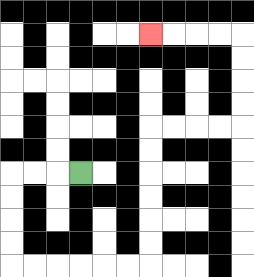{'start': '[3, 7]', 'end': '[6, 1]', 'path_directions': 'L,L,L,D,D,D,D,R,R,R,R,R,R,U,U,U,U,U,U,R,R,R,R,U,U,U,U,L,L,L,L', 'path_coordinates': '[[3, 7], [2, 7], [1, 7], [0, 7], [0, 8], [0, 9], [0, 10], [0, 11], [1, 11], [2, 11], [3, 11], [4, 11], [5, 11], [6, 11], [6, 10], [6, 9], [6, 8], [6, 7], [6, 6], [6, 5], [7, 5], [8, 5], [9, 5], [10, 5], [10, 4], [10, 3], [10, 2], [10, 1], [9, 1], [8, 1], [7, 1], [6, 1]]'}